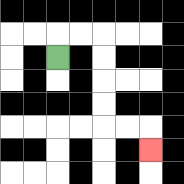{'start': '[2, 2]', 'end': '[6, 6]', 'path_directions': 'U,R,R,D,D,D,D,R,R,D', 'path_coordinates': '[[2, 2], [2, 1], [3, 1], [4, 1], [4, 2], [4, 3], [4, 4], [4, 5], [5, 5], [6, 5], [6, 6]]'}